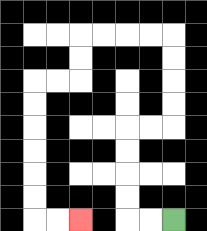{'start': '[7, 9]', 'end': '[3, 9]', 'path_directions': 'L,L,U,U,U,U,R,R,U,U,U,U,L,L,L,L,D,D,L,L,D,D,D,D,D,D,R,R', 'path_coordinates': '[[7, 9], [6, 9], [5, 9], [5, 8], [5, 7], [5, 6], [5, 5], [6, 5], [7, 5], [7, 4], [7, 3], [7, 2], [7, 1], [6, 1], [5, 1], [4, 1], [3, 1], [3, 2], [3, 3], [2, 3], [1, 3], [1, 4], [1, 5], [1, 6], [1, 7], [1, 8], [1, 9], [2, 9], [3, 9]]'}